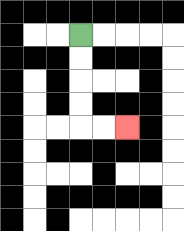{'start': '[3, 1]', 'end': '[5, 5]', 'path_directions': 'D,D,D,D,R,R', 'path_coordinates': '[[3, 1], [3, 2], [3, 3], [3, 4], [3, 5], [4, 5], [5, 5]]'}